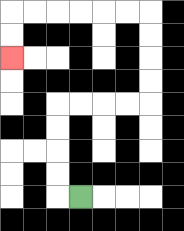{'start': '[3, 8]', 'end': '[0, 2]', 'path_directions': 'L,U,U,U,U,R,R,R,R,U,U,U,U,L,L,L,L,L,L,D,D', 'path_coordinates': '[[3, 8], [2, 8], [2, 7], [2, 6], [2, 5], [2, 4], [3, 4], [4, 4], [5, 4], [6, 4], [6, 3], [6, 2], [6, 1], [6, 0], [5, 0], [4, 0], [3, 0], [2, 0], [1, 0], [0, 0], [0, 1], [0, 2]]'}